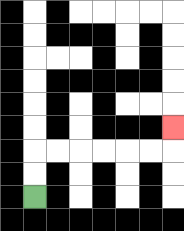{'start': '[1, 8]', 'end': '[7, 5]', 'path_directions': 'U,U,R,R,R,R,R,R,U', 'path_coordinates': '[[1, 8], [1, 7], [1, 6], [2, 6], [3, 6], [4, 6], [5, 6], [6, 6], [7, 6], [7, 5]]'}